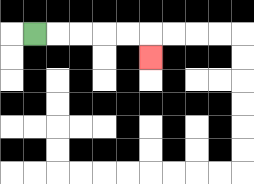{'start': '[1, 1]', 'end': '[6, 2]', 'path_directions': 'R,R,R,R,R,D', 'path_coordinates': '[[1, 1], [2, 1], [3, 1], [4, 1], [5, 1], [6, 1], [6, 2]]'}